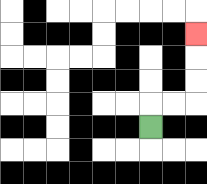{'start': '[6, 5]', 'end': '[8, 1]', 'path_directions': 'U,R,R,U,U,U', 'path_coordinates': '[[6, 5], [6, 4], [7, 4], [8, 4], [8, 3], [8, 2], [8, 1]]'}